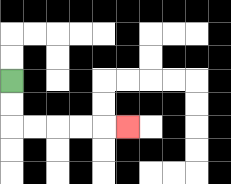{'start': '[0, 3]', 'end': '[5, 5]', 'path_directions': 'D,D,R,R,R,R,R', 'path_coordinates': '[[0, 3], [0, 4], [0, 5], [1, 5], [2, 5], [3, 5], [4, 5], [5, 5]]'}